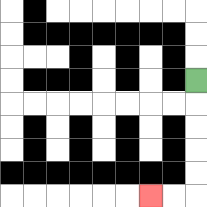{'start': '[8, 3]', 'end': '[6, 8]', 'path_directions': 'D,D,D,D,D,L,L', 'path_coordinates': '[[8, 3], [8, 4], [8, 5], [8, 6], [8, 7], [8, 8], [7, 8], [6, 8]]'}